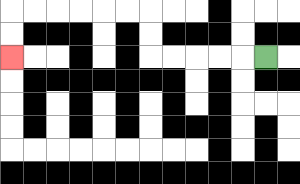{'start': '[11, 2]', 'end': '[0, 2]', 'path_directions': 'L,L,L,L,L,U,U,L,L,L,L,L,L,D,D', 'path_coordinates': '[[11, 2], [10, 2], [9, 2], [8, 2], [7, 2], [6, 2], [6, 1], [6, 0], [5, 0], [4, 0], [3, 0], [2, 0], [1, 0], [0, 0], [0, 1], [0, 2]]'}